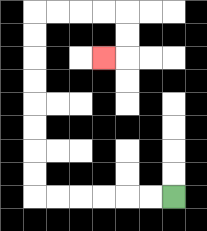{'start': '[7, 8]', 'end': '[4, 2]', 'path_directions': 'L,L,L,L,L,L,U,U,U,U,U,U,U,U,R,R,R,R,D,D,L', 'path_coordinates': '[[7, 8], [6, 8], [5, 8], [4, 8], [3, 8], [2, 8], [1, 8], [1, 7], [1, 6], [1, 5], [1, 4], [1, 3], [1, 2], [1, 1], [1, 0], [2, 0], [3, 0], [4, 0], [5, 0], [5, 1], [5, 2], [4, 2]]'}